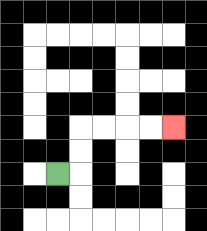{'start': '[2, 7]', 'end': '[7, 5]', 'path_directions': 'R,U,U,R,R,R,R', 'path_coordinates': '[[2, 7], [3, 7], [3, 6], [3, 5], [4, 5], [5, 5], [6, 5], [7, 5]]'}